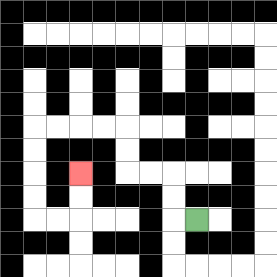{'start': '[8, 9]', 'end': '[3, 7]', 'path_directions': 'L,U,U,L,L,U,U,L,L,L,L,D,D,D,D,R,R,U,U', 'path_coordinates': '[[8, 9], [7, 9], [7, 8], [7, 7], [6, 7], [5, 7], [5, 6], [5, 5], [4, 5], [3, 5], [2, 5], [1, 5], [1, 6], [1, 7], [1, 8], [1, 9], [2, 9], [3, 9], [3, 8], [3, 7]]'}